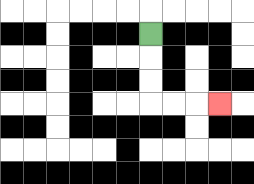{'start': '[6, 1]', 'end': '[9, 4]', 'path_directions': 'D,D,D,R,R,R', 'path_coordinates': '[[6, 1], [6, 2], [6, 3], [6, 4], [7, 4], [8, 4], [9, 4]]'}